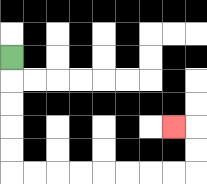{'start': '[0, 2]', 'end': '[7, 5]', 'path_directions': 'D,D,D,D,D,R,R,R,R,R,R,R,R,U,U,L', 'path_coordinates': '[[0, 2], [0, 3], [0, 4], [0, 5], [0, 6], [0, 7], [1, 7], [2, 7], [3, 7], [4, 7], [5, 7], [6, 7], [7, 7], [8, 7], [8, 6], [8, 5], [7, 5]]'}